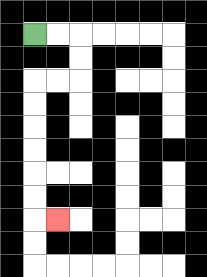{'start': '[1, 1]', 'end': '[2, 9]', 'path_directions': 'R,R,D,D,L,L,D,D,D,D,D,D,R', 'path_coordinates': '[[1, 1], [2, 1], [3, 1], [3, 2], [3, 3], [2, 3], [1, 3], [1, 4], [1, 5], [1, 6], [1, 7], [1, 8], [1, 9], [2, 9]]'}